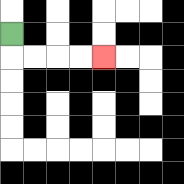{'start': '[0, 1]', 'end': '[4, 2]', 'path_directions': 'D,R,R,R,R', 'path_coordinates': '[[0, 1], [0, 2], [1, 2], [2, 2], [3, 2], [4, 2]]'}